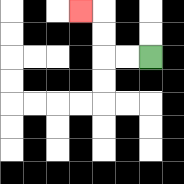{'start': '[6, 2]', 'end': '[3, 0]', 'path_directions': 'L,L,U,U,L', 'path_coordinates': '[[6, 2], [5, 2], [4, 2], [4, 1], [4, 0], [3, 0]]'}